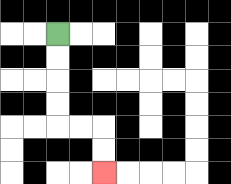{'start': '[2, 1]', 'end': '[4, 7]', 'path_directions': 'D,D,D,D,R,R,D,D', 'path_coordinates': '[[2, 1], [2, 2], [2, 3], [2, 4], [2, 5], [3, 5], [4, 5], [4, 6], [4, 7]]'}